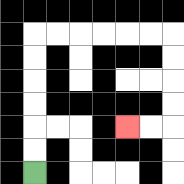{'start': '[1, 7]', 'end': '[5, 5]', 'path_directions': 'U,U,U,U,U,U,R,R,R,R,R,R,D,D,D,D,L,L', 'path_coordinates': '[[1, 7], [1, 6], [1, 5], [1, 4], [1, 3], [1, 2], [1, 1], [2, 1], [3, 1], [4, 1], [5, 1], [6, 1], [7, 1], [7, 2], [7, 3], [7, 4], [7, 5], [6, 5], [5, 5]]'}